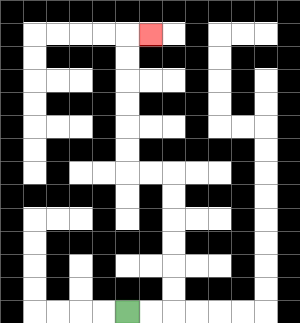{'start': '[5, 13]', 'end': '[6, 1]', 'path_directions': 'R,R,U,U,U,U,U,U,L,L,U,U,U,U,U,U,R', 'path_coordinates': '[[5, 13], [6, 13], [7, 13], [7, 12], [7, 11], [7, 10], [7, 9], [7, 8], [7, 7], [6, 7], [5, 7], [5, 6], [5, 5], [5, 4], [5, 3], [5, 2], [5, 1], [6, 1]]'}